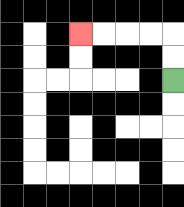{'start': '[7, 3]', 'end': '[3, 1]', 'path_directions': 'U,U,L,L,L,L', 'path_coordinates': '[[7, 3], [7, 2], [7, 1], [6, 1], [5, 1], [4, 1], [3, 1]]'}